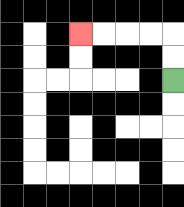{'start': '[7, 3]', 'end': '[3, 1]', 'path_directions': 'U,U,L,L,L,L', 'path_coordinates': '[[7, 3], [7, 2], [7, 1], [6, 1], [5, 1], [4, 1], [3, 1]]'}